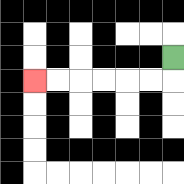{'start': '[7, 2]', 'end': '[1, 3]', 'path_directions': 'D,L,L,L,L,L,L', 'path_coordinates': '[[7, 2], [7, 3], [6, 3], [5, 3], [4, 3], [3, 3], [2, 3], [1, 3]]'}